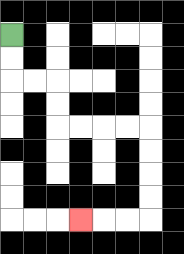{'start': '[0, 1]', 'end': '[3, 9]', 'path_directions': 'D,D,R,R,D,D,R,R,R,R,D,D,D,D,L,L,L', 'path_coordinates': '[[0, 1], [0, 2], [0, 3], [1, 3], [2, 3], [2, 4], [2, 5], [3, 5], [4, 5], [5, 5], [6, 5], [6, 6], [6, 7], [6, 8], [6, 9], [5, 9], [4, 9], [3, 9]]'}